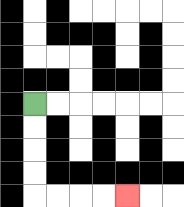{'start': '[1, 4]', 'end': '[5, 8]', 'path_directions': 'D,D,D,D,R,R,R,R', 'path_coordinates': '[[1, 4], [1, 5], [1, 6], [1, 7], [1, 8], [2, 8], [3, 8], [4, 8], [5, 8]]'}